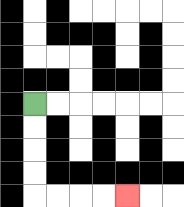{'start': '[1, 4]', 'end': '[5, 8]', 'path_directions': 'D,D,D,D,R,R,R,R', 'path_coordinates': '[[1, 4], [1, 5], [1, 6], [1, 7], [1, 8], [2, 8], [3, 8], [4, 8], [5, 8]]'}